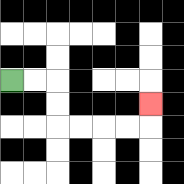{'start': '[0, 3]', 'end': '[6, 4]', 'path_directions': 'R,R,D,D,R,R,R,R,U', 'path_coordinates': '[[0, 3], [1, 3], [2, 3], [2, 4], [2, 5], [3, 5], [4, 5], [5, 5], [6, 5], [6, 4]]'}